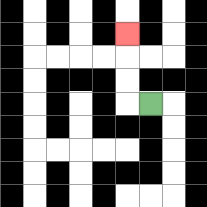{'start': '[6, 4]', 'end': '[5, 1]', 'path_directions': 'L,U,U,U', 'path_coordinates': '[[6, 4], [5, 4], [5, 3], [5, 2], [5, 1]]'}